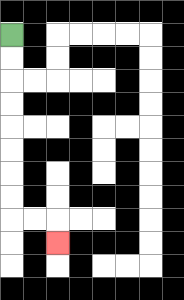{'start': '[0, 1]', 'end': '[2, 10]', 'path_directions': 'D,D,D,D,D,D,D,D,R,R,D', 'path_coordinates': '[[0, 1], [0, 2], [0, 3], [0, 4], [0, 5], [0, 6], [0, 7], [0, 8], [0, 9], [1, 9], [2, 9], [2, 10]]'}